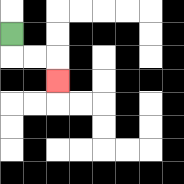{'start': '[0, 1]', 'end': '[2, 3]', 'path_directions': 'D,R,R,D', 'path_coordinates': '[[0, 1], [0, 2], [1, 2], [2, 2], [2, 3]]'}